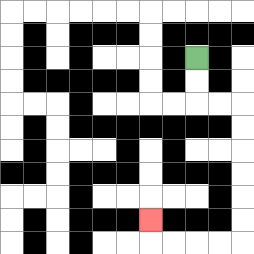{'start': '[8, 2]', 'end': '[6, 9]', 'path_directions': 'D,D,R,R,D,D,D,D,D,D,L,L,L,L,U', 'path_coordinates': '[[8, 2], [8, 3], [8, 4], [9, 4], [10, 4], [10, 5], [10, 6], [10, 7], [10, 8], [10, 9], [10, 10], [9, 10], [8, 10], [7, 10], [6, 10], [6, 9]]'}